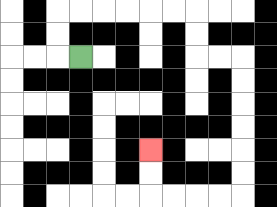{'start': '[3, 2]', 'end': '[6, 6]', 'path_directions': 'L,U,U,R,R,R,R,R,R,D,D,R,R,D,D,D,D,D,D,L,L,L,L,U,U', 'path_coordinates': '[[3, 2], [2, 2], [2, 1], [2, 0], [3, 0], [4, 0], [5, 0], [6, 0], [7, 0], [8, 0], [8, 1], [8, 2], [9, 2], [10, 2], [10, 3], [10, 4], [10, 5], [10, 6], [10, 7], [10, 8], [9, 8], [8, 8], [7, 8], [6, 8], [6, 7], [6, 6]]'}